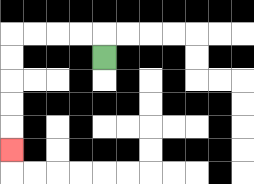{'start': '[4, 2]', 'end': '[0, 6]', 'path_directions': 'U,L,L,L,L,D,D,D,D,D', 'path_coordinates': '[[4, 2], [4, 1], [3, 1], [2, 1], [1, 1], [0, 1], [0, 2], [0, 3], [0, 4], [0, 5], [0, 6]]'}